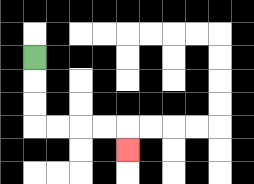{'start': '[1, 2]', 'end': '[5, 6]', 'path_directions': 'D,D,D,R,R,R,R,D', 'path_coordinates': '[[1, 2], [1, 3], [1, 4], [1, 5], [2, 5], [3, 5], [4, 5], [5, 5], [5, 6]]'}